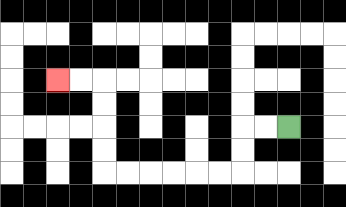{'start': '[12, 5]', 'end': '[2, 3]', 'path_directions': 'L,L,D,D,L,L,L,L,L,L,U,U,U,U,L,L', 'path_coordinates': '[[12, 5], [11, 5], [10, 5], [10, 6], [10, 7], [9, 7], [8, 7], [7, 7], [6, 7], [5, 7], [4, 7], [4, 6], [4, 5], [4, 4], [4, 3], [3, 3], [2, 3]]'}